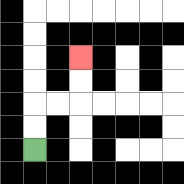{'start': '[1, 6]', 'end': '[3, 2]', 'path_directions': 'U,U,R,R,U,U', 'path_coordinates': '[[1, 6], [1, 5], [1, 4], [2, 4], [3, 4], [3, 3], [3, 2]]'}